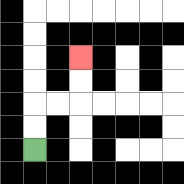{'start': '[1, 6]', 'end': '[3, 2]', 'path_directions': 'U,U,R,R,U,U', 'path_coordinates': '[[1, 6], [1, 5], [1, 4], [2, 4], [3, 4], [3, 3], [3, 2]]'}